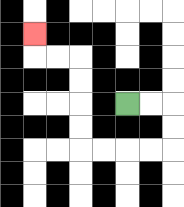{'start': '[5, 4]', 'end': '[1, 1]', 'path_directions': 'R,R,D,D,L,L,L,L,U,U,U,U,L,L,U', 'path_coordinates': '[[5, 4], [6, 4], [7, 4], [7, 5], [7, 6], [6, 6], [5, 6], [4, 6], [3, 6], [3, 5], [3, 4], [3, 3], [3, 2], [2, 2], [1, 2], [1, 1]]'}